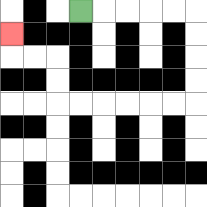{'start': '[3, 0]', 'end': '[0, 1]', 'path_directions': 'R,R,R,R,R,D,D,D,D,L,L,L,L,L,L,U,U,L,L,U', 'path_coordinates': '[[3, 0], [4, 0], [5, 0], [6, 0], [7, 0], [8, 0], [8, 1], [8, 2], [8, 3], [8, 4], [7, 4], [6, 4], [5, 4], [4, 4], [3, 4], [2, 4], [2, 3], [2, 2], [1, 2], [0, 2], [0, 1]]'}